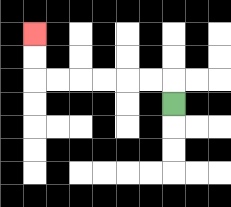{'start': '[7, 4]', 'end': '[1, 1]', 'path_directions': 'U,L,L,L,L,L,L,U,U', 'path_coordinates': '[[7, 4], [7, 3], [6, 3], [5, 3], [4, 3], [3, 3], [2, 3], [1, 3], [1, 2], [1, 1]]'}